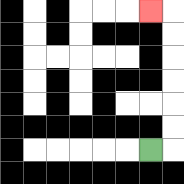{'start': '[6, 6]', 'end': '[6, 0]', 'path_directions': 'R,U,U,U,U,U,U,L', 'path_coordinates': '[[6, 6], [7, 6], [7, 5], [7, 4], [7, 3], [7, 2], [7, 1], [7, 0], [6, 0]]'}